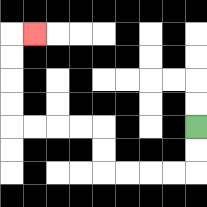{'start': '[8, 5]', 'end': '[1, 1]', 'path_directions': 'D,D,L,L,L,L,U,U,L,L,L,L,U,U,U,U,R', 'path_coordinates': '[[8, 5], [8, 6], [8, 7], [7, 7], [6, 7], [5, 7], [4, 7], [4, 6], [4, 5], [3, 5], [2, 5], [1, 5], [0, 5], [0, 4], [0, 3], [0, 2], [0, 1], [1, 1]]'}